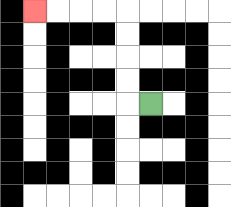{'start': '[6, 4]', 'end': '[1, 0]', 'path_directions': 'L,U,U,U,U,L,L,L,L', 'path_coordinates': '[[6, 4], [5, 4], [5, 3], [5, 2], [5, 1], [5, 0], [4, 0], [3, 0], [2, 0], [1, 0]]'}